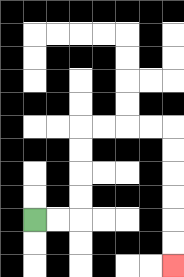{'start': '[1, 9]', 'end': '[7, 11]', 'path_directions': 'R,R,U,U,U,U,R,R,R,R,D,D,D,D,D,D', 'path_coordinates': '[[1, 9], [2, 9], [3, 9], [3, 8], [3, 7], [3, 6], [3, 5], [4, 5], [5, 5], [6, 5], [7, 5], [7, 6], [7, 7], [7, 8], [7, 9], [7, 10], [7, 11]]'}